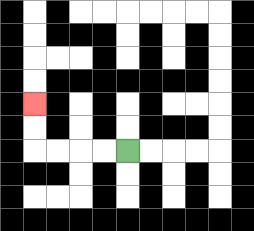{'start': '[5, 6]', 'end': '[1, 4]', 'path_directions': 'L,L,L,L,U,U', 'path_coordinates': '[[5, 6], [4, 6], [3, 6], [2, 6], [1, 6], [1, 5], [1, 4]]'}